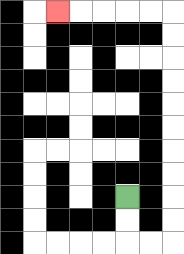{'start': '[5, 8]', 'end': '[2, 0]', 'path_directions': 'D,D,R,R,U,U,U,U,U,U,U,U,U,U,L,L,L,L,L', 'path_coordinates': '[[5, 8], [5, 9], [5, 10], [6, 10], [7, 10], [7, 9], [7, 8], [7, 7], [7, 6], [7, 5], [7, 4], [7, 3], [7, 2], [7, 1], [7, 0], [6, 0], [5, 0], [4, 0], [3, 0], [2, 0]]'}